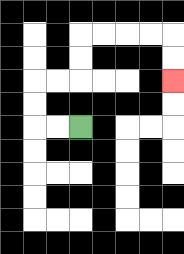{'start': '[3, 5]', 'end': '[7, 3]', 'path_directions': 'L,L,U,U,R,R,U,U,R,R,R,R,D,D', 'path_coordinates': '[[3, 5], [2, 5], [1, 5], [1, 4], [1, 3], [2, 3], [3, 3], [3, 2], [3, 1], [4, 1], [5, 1], [6, 1], [7, 1], [7, 2], [7, 3]]'}